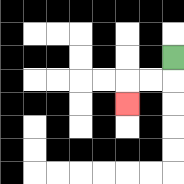{'start': '[7, 2]', 'end': '[5, 4]', 'path_directions': 'D,L,L,D', 'path_coordinates': '[[7, 2], [7, 3], [6, 3], [5, 3], [5, 4]]'}